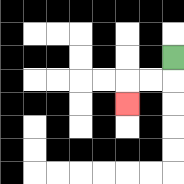{'start': '[7, 2]', 'end': '[5, 4]', 'path_directions': 'D,L,L,D', 'path_coordinates': '[[7, 2], [7, 3], [6, 3], [5, 3], [5, 4]]'}